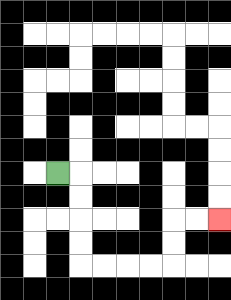{'start': '[2, 7]', 'end': '[9, 9]', 'path_directions': 'R,D,D,D,D,R,R,R,R,U,U,R,R', 'path_coordinates': '[[2, 7], [3, 7], [3, 8], [3, 9], [3, 10], [3, 11], [4, 11], [5, 11], [6, 11], [7, 11], [7, 10], [7, 9], [8, 9], [9, 9]]'}